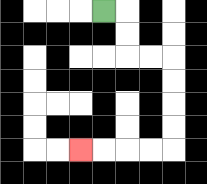{'start': '[4, 0]', 'end': '[3, 6]', 'path_directions': 'R,D,D,R,R,D,D,D,D,L,L,L,L', 'path_coordinates': '[[4, 0], [5, 0], [5, 1], [5, 2], [6, 2], [7, 2], [7, 3], [7, 4], [7, 5], [7, 6], [6, 6], [5, 6], [4, 6], [3, 6]]'}